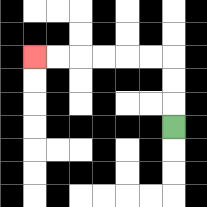{'start': '[7, 5]', 'end': '[1, 2]', 'path_directions': 'U,U,U,L,L,L,L,L,L', 'path_coordinates': '[[7, 5], [7, 4], [7, 3], [7, 2], [6, 2], [5, 2], [4, 2], [3, 2], [2, 2], [1, 2]]'}